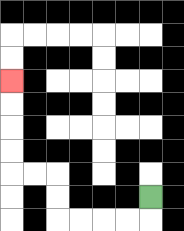{'start': '[6, 8]', 'end': '[0, 3]', 'path_directions': 'D,L,L,L,L,U,U,L,L,U,U,U,U', 'path_coordinates': '[[6, 8], [6, 9], [5, 9], [4, 9], [3, 9], [2, 9], [2, 8], [2, 7], [1, 7], [0, 7], [0, 6], [0, 5], [0, 4], [0, 3]]'}